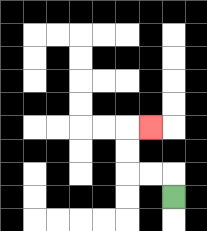{'start': '[7, 8]', 'end': '[6, 5]', 'path_directions': 'U,L,L,U,U,R', 'path_coordinates': '[[7, 8], [7, 7], [6, 7], [5, 7], [5, 6], [5, 5], [6, 5]]'}